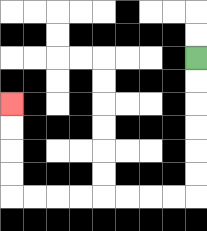{'start': '[8, 2]', 'end': '[0, 4]', 'path_directions': 'D,D,D,D,D,D,L,L,L,L,L,L,L,L,U,U,U,U', 'path_coordinates': '[[8, 2], [8, 3], [8, 4], [8, 5], [8, 6], [8, 7], [8, 8], [7, 8], [6, 8], [5, 8], [4, 8], [3, 8], [2, 8], [1, 8], [0, 8], [0, 7], [0, 6], [0, 5], [0, 4]]'}